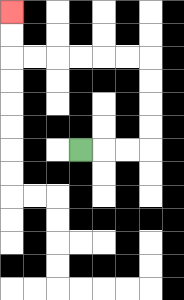{'start': '[3, 6]', 'end': '[0, 0]', 'path_directions': 'R,R,R,U,U,U,U,L,L,L,L,L,L,U,U', 'path_coordinates': '[[3, 6], [4, 6], [5, 6], [6, 6], [6, 5], [6, 4], [6, 3], [6, 2], [5, 2], [4, 2], [3, 2], [2, 2], [1, 2], [0, 2], [0, 1], [0, 0]]'}